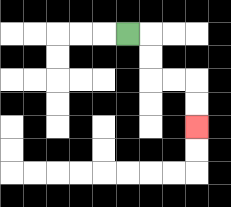{'start': '[5, 1]', 'end': '[8, 5]', 'path_directions': 'R,D,D,R,R,D,D', 'path_coordinates': '[[5, 1], [6, 1], [6, 2], [6, 3], [7, 3], [8, 3], [8, 4], [8, 5]]'}